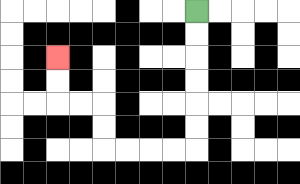{'start': '[8, 0]', 'end': '[2, 2]', 'path_directions': 'D,D,D,D,D,D,L,L,L,L,U,U,L,L,U,U', 'path_coordinates': '[[8, 0], [8, 1], [8, 2], [8, 3], [8, 4], [8, 5], [8, 6], [7, 6], [6, 6], [5, 6], [4, 6], [4, 5], [4, 4], [3, 4], [2, 4], [2, 3], [2, 2]]'}